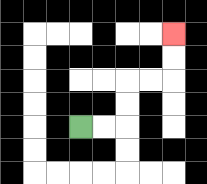{'start': '[3, 5]', 'end': '[7, 1]', 'path_directions': 'R,R,U,U,R,R,U,U', 'path_coordinates': '[[3, 5], [4, 5], [5, 5], [5, 4], [5, 3], [6, 3], [7, 3], [7, 2], [7, 1]]'}